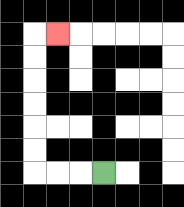{'start': '[4, 7]', 'end': '[2, 1]', 'path_directions': 'L,L,L,U,U,U,U,U,U,R', 'path_coordinates': '[[4, 7], [3, 7], [2, 7], [1, 7], [1, 6], [1, 5], [1, 4], [1, 3], [1, 2], [1, 1], [2, 1]]'}